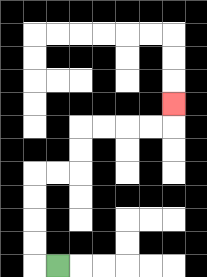{'start': '[2, 11]', 'end': '[7, 4]', 'path_directions': 'L,U,U,U,U,R,R,U,U,R,R,R,R,U', 'path_coordinates': '[[2, 11], [1, 11], [1, 10], [1, 9], [1, 8], [1, 7], [2, 7], [3, 7], [3, 6], [3, 5], [4, 5], [5, 5], [6, 5], [7, 5], [7, 4]]'}